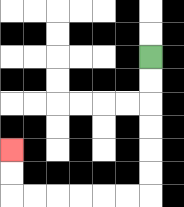{'start': '[6, 2]', 'end': '[0, 6]', 'path_directions': 'D,D,D,D,D,D,L,L,L,L,L,L,U,U', 'path_coordinates': '[[6, 2], [6, 3], [6, 4], [6, 5], [6, 6], [6, 7], [6, 8], [5, 8], [4, 8], [3, 8], [2, 8], [1, 8], [0, 8], [0, 7], [0, 6]]'}